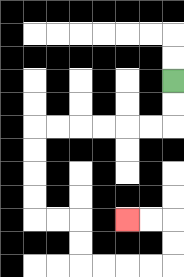{'start': '[7, 3]', 'end': '[5, 9]', 'path_directions': 'D,D,L,L,L,L,L,L,D,D,D,D,R,R,D,D,R,R,R,R,U,U,L,L', 'path_coordinates': '[[7, 3], [7, 4], [7, 5], [6, 5], [5, 5], [4, 5], [3, 5], [2, 5], [1, 5], [1, 6], [1, 7], [1, 8], [1, 9], [2, 9], [3, 9], [3, 10], [3, 11], [4, 11], [5, 11], [6, 11], [7, 11], [7, 10], [7, 9], [6, 9], [5, 9]]'}